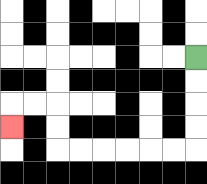{'start': '[8, 2]', 'end': '[0, 5]', 'path_directions': 'D,D,D,D,L,L,L,L,L,L,U,U,L,L,D', 'path_coordinates': '[[8, 2], [8, 3], [8, 4], [8, 5], [8, 6], [7, 6], [6, 6], [5, 6], [4, 6], [3, 6], [2, 6], [2, 5], [2, 4], [1, 4], [0, 4], [0, 5]]'}